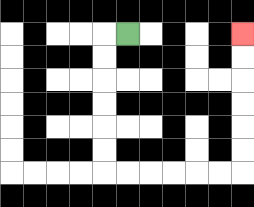{'start': '[5, 1]', 'end': '[10, 1]', 'path_directions': 'L,D,D,D,D,D,D,R,R,R,R,R,R,U,U,U,U,U,U', 'path_coordinates': '[[5, 1], [4, 1], [4, 2], [4, 3], [4, 4], [4, 5], [4, 6], [4, 7], [5, 7], [6, 7], [7, 7], [8, 7], [9, 7], [10, 7], [10, 6], [10, 5], [10, 4], [10, 3], [10, 2], [10, 1]]'}